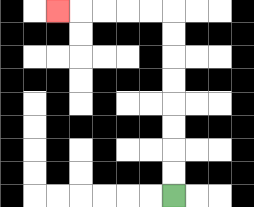{'start': '[7, 8]', 'end': '[2, 0]', 'path_directions': 'U,U,U,U,U,U,U,U,L,L,L,L,L', 'path_coordinates': '[[7, 8], [7, 7], [7, 6], [7, 5], [7, 4], [7, 3], [7, 2], [7, 1], [7, 0], [6, 0], [5, 0], [4, 0], [3, 0], [2, 0]]'}